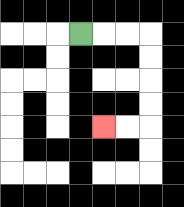{'start': '[3, 1]', 'end': '[4, 5]', 'path_directions': 'R,R,R,D,D,D,D,L,L', 'path_coordinates': '[[3, 1], [4, 1], [5, 1], [6, 1], [6, 2], [6, 3], [6, 4], [6, 5], [5, 5], [4, 5]]'}